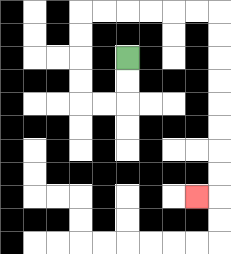{'start': '[5, 2]', 'end': '[8, 8]', 'path_directions': 'D,D,L,L,U,U,U,U,R,R,R,R,R,R,D,D,D,D,D,D,D,D,L', 'path_coordinates': '[[5, 2], [5, 3], [5, 4], [4, 4], [3, 4], [3, 3], [3, 2], [3, 1], [3, 0], [4, 0], [5, 0], [6, 0], [7, 0], [8, 0], [9, 0], [9, 1], [9, 2], [9, 3], [9, 4], [9, 5], [9, 6], [9, 7], [9, 8], [8, 8]]'}